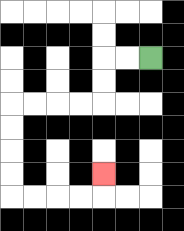{'start': '[6, 2]', 'end': '[4, 7]', 'path_directions': 'L,L,D,D,L,L,L,L,D,D,D,D,R,R,R,R,U', 'path_coordinates': '[[6, 2], [5, 2], [4, 2], [4, 3], [4, 4], [3, 4], [2, 4], [1, 4], [0, 4], [0, 5], [0, 6], [0, 7], [0, 8], [1, 8], [2, 8], [3, 8], [4, 8], [4, 7]]'}